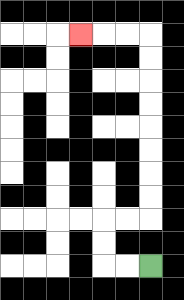{'start': '[6, 11]', 'end': '[3, 1]', 'path_directions': 'L,L,U,U,R,R,U,U,U,U,U,U,U,U,L,L,L', 'path_coordinates': '[[6, 11], [5, 11], [4, 11], [4, 10], [4, 9], [5, 9], [6, 9], [6, 8], [6, 7], [6, 6], [6, 5], [6, 4], [6, 3], [6, 2], [6, 1], [5, 1], [4, 1], [3, 1]]'}